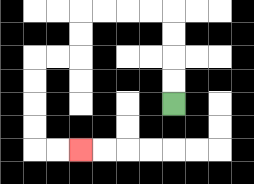{'start': '[7, 4]', 'end': '[3, 6]', 'path_directions': 'U,U,U,U,L,L,L,L,D,D,L,L,D,D,D,D,R,R', 'path_coordinates': '[[7, 4], [7, 3], [7, 2], [7, 1], [7, 0], [6, 0], [5, 0], [4, 0], [3, 0], [3, 1], [3, 2], [2, 2], [1, 2], [1, 3], [1, 4], [1, 5], [1, 6], [2, 6], [3, 6]]'}